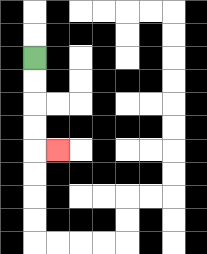{'start': '[1, 2]', 'end': '[2, 6]', 'path_directions': 'D,D,D,D,R', 'path_coordinates': '[[1, 2], [1, 3], [1, 4], [1, 5], [1, 6], [2, 6]]'}